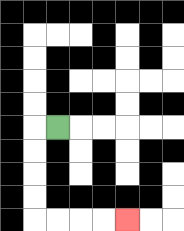{'start': '[2, 5]', 'end': '[5, 9]', 'path_directions': 'L,D,D,D,D,R,R,R,R', 'path_coordinates': '[[2, 5], [1, 5], [1, 6], [1, 7], [1, 8], [1, 9], [2, 9], [3, 9], [4, 9], [5, 9]]'}